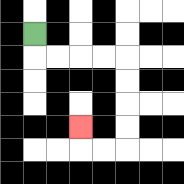{'start': '[1, 1]', 'end': '[3, 5]', 'path_directions': 'D,R,R,R,R,D,D,D,D,L,L,U', 'path_coordinates': '[[1, 1], [1, 2], [2, 2], [3, 2], [4, 2], [5, 2], [5, 3], [5, 4], [5, 5], [5, 6], [4, 6], [3, 6], [3, 5]]'}